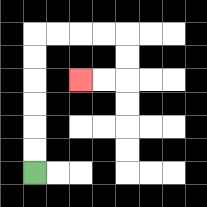{'start': '[1, 7]', 'end': '[3, 3]', 'path_directions': 'U,U,U,U,U,U,R,R,R,R,D,D,L,L', 'path_coordinates': '[[1, 7], [1, 6], [1, 5], [1, 4], [1, 3], [1, 2], [1, 1], [2, 1], [3, 1], [4, 1], [5, 1], [5, 2], [5, 3], [4, 3], [3, 3]]'}